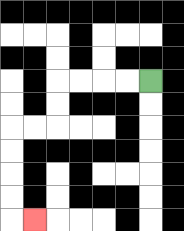{'start': '[6, 3]', 'end': '[1, 9]', 'path_directions': 'L,L,L,L,D,D,L,L,D,D,D,D,R', 'path_coordinates': '[[6, 3], [5, 3], [4, 3], [3, 3], [2, 3], [2, 4], [2, 5], [1, 5], [0, 5], [0, 6], [0, 7], [0, 8], [0, 9], [1, 9]]'}